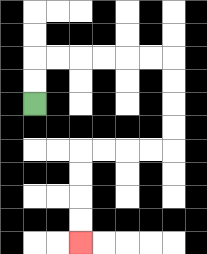{'start': '[1, 4]', 'end': '[3, 10]', 'path_directions': 'U,U,R,R,R,R,R,R,D,D,D,D,L,L,L,L,D,D,D,D', 'path_coordinates': '[[1, 4], [1, 3], [1, 2], [2, 2], [3, 2], [4, 2], [5, 2], [6, 2], [7, 2], [7, 3], [7, 4], [7, 5], [7, 6], [6, 6], [5, 6], [4, 6], [3, 6], [3, 7], [3, 8], [3, 9], [3, 10]]'}